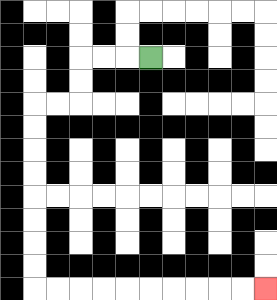{'start': '[6, 2]', 'end': '[11, 12]', 'path_directions': 'L,L,L,D,D,L,L,D,D,D,D,D,D,D,D,R,R,R,R,R,R,R,R,R,R', 'path_coordinates': '[[6, 2], [5, 2], [4, 2], [3, 2], [3, 3], [3, 4], [2, 4], [1, 4], [1, 5], [1, 6], [1, 7], [1, 8], [1, 9], [1, 10], [1, 11], [1, 12], [2, 12], [3, 12], [4, 12], [5, 12], [6, 12], [7, 12], [8, 12], [9, 12], [10, 12], [11, 12]]'}